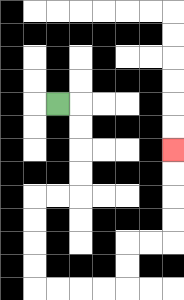{'start': '[2, 4]', 'end': '[7, 6]', 'path_directions': 'R,D,D,D,D,L,L,D,D,D,D,R,R,R,R,U,U,R,R,U,U,U,U', 'path_coordinates': '[[2, 4], [3, 4], [3, 5], [3, 6], [3, 7], [3, 8], [2, 8], [1, 8], [1, 9], [1, 10], [1, 11], [1, 12], [2, 12], [3, 12], [4, 12], [5, 12], [5, 11], [5, 10], [6, 10], [7, 10], [7, 9], [7, 8], [7, 7], [7, 6]]'}